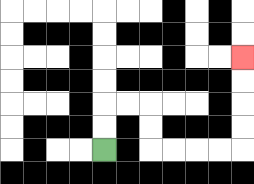{'start': '[4, 6]', 'end': '[10, 2]', 'path_directions': 'U,U,R,R,D,D,R,R,R,R,U,U,U,U', 'path_coordinates': '[[4, 6], [4, 5], [4, 4], [5, 4], [6, 4], [6, 5], [6, 6], [7, 6], [8, 6], [9, 6], [10, 6], [10, 5], [10, 4], [10, 3], [10, 2]]'}